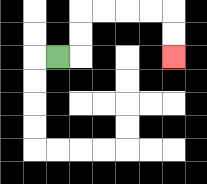{'start': '[2, 2]', 'end': '[7, 2]', 'path_directions': 'R,U,U,R,R,R,R,D,D', 'path_coordinates': '[[2, 2], [3, 2], [3, 1], [3, 0], [4, 0], [5, 0], [6, 0], [7, 0], [7, 1], [7, 2]]'}